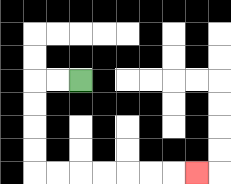{'start': '[3, 3]', 'end': '[8, 7]', 'path_directions': 'L,L,D,D,D,D,R,R,R,R,R,R,R', 'path_coordinates': '[[3, 3], [2, 3], [1, 3], [1, 4], [1, 5], [1, 6], [1, 7], [2, 7], [3, 7], [4, 7], [5, 7], [6, 7], [7, 7], [8, 7]]'}